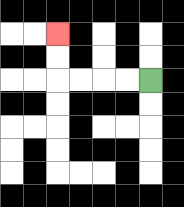{'start': '[6, 3]', 'end': '[2, 1]', 'path_directions': 'L,L,L,L,U,U', 'path_coordinates': '[[6, 3], [5, 3], [4, 3], [3, 3], [2, 3], [2, 2], [2, 1]]'}